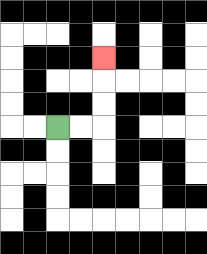{'start': '[2, 5]', 'end': '[4, 2]', 'path_directions': 'R,R,U,U,U', 'path_coordinates': '[[2, 5], [3, 5], [4, 5], [4, 4], [4, 3], [4, 2]]'}